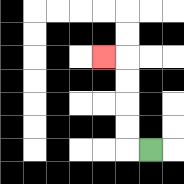{'start': '[6, 6]', 'end': '[4, 2]', 'path_directions': 'L,U,U,U,U,L', 'path_coordinates': '[[6, 6], [5, 6], [5, 5], [5, 4], [5, 3], [5, 2], [4, 2]]'}